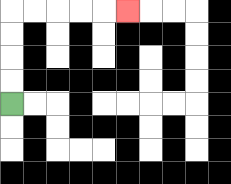{'start': '[0, 4]', 'end': '[5, 0]', 'path_directions': 'U,U,U,U,R,R,R,R,R', 'path_coordinates': '[[0, 4], [0, 3], [0, 2], [0, 1], [0, 0], [1, 0], [2, 0], [3, 0], [4, 0], [5, 0]]'}